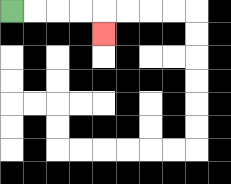{'start': '[0, 0]', 'end': '[4, 1]', 'path_directions': 'R,R,R,R,D', 'path_coordinates': '[[0, 0], [1, 0], [2, 0], [3, 0], [4, 0], [4, 1]]'}